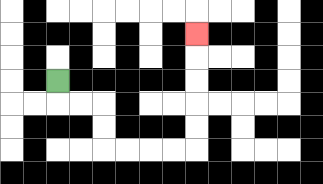{'start': '[2, 3]', 'end': '[8, 1]', 'path_directions': 'D,R,R,D,D,R,R,R,R,U,U,U,U,U', 'path_coordinates': '[[2, 3], [2, 4], [3, 4], [4, 4], [4, 5], [4, 6], [5, 6], [6, 6], [7, 6], [8, 6], [8, 5], [8, 4], [8, 3], [8, 2], [8, 1]]'}